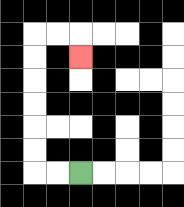{'start': '[3, 7]', 'end': '[3, 2]', 'path_directions': 'L,L,U,U,U,U,U,U,R,R,D', 'path_coordinates': '[[3, 7], [2, 7], [1, 7], [1, 6], [1, 5], [1, 4], [1, 3], [1, 2], [1, 1], [2, 1], [3, 1], [3, 2]]'}